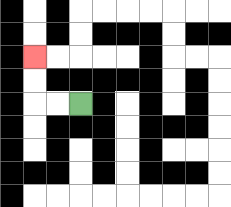{'start': '[3, 4]', 'end': '[1, 2]', 'path_directions': 'L,L,U,U', 'path_coordinates': '[[3, 4], [2, 4], [1, 4], [1, 3], [1, 2]]'}